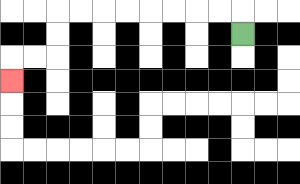{'start': '[10, 1]', 'end': '[0, 3]', 'path_directions': 'U,L,L,L,L,L,L,L,L,D,D,L,L,D', 'path_coordinates': '[[10, 1], [10, 0], [9, 0], [8, 0], [7, 0], [6, 0], [5, 0], [4, 0], [3, 0], [2, 0], [2, 1], [2, 2], [1, 2], [0, 2], [0, 3]]'}